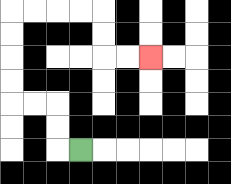{'start': '[3, 6]', 'end': '[6, 2]', 'path_directions': 'L,U,U,L,L,U,U,U,U,R,R,R,R,D,D,R,R', 'path_coordinates': '[[3, 6], [2, 6], [2, 5], [2, 4], [1, 4], [0, 4], [0, 3], [0, 2], [0, 1], [0, 0], [1, 0], [2, 0], [3, 0], [4, 0], [4, 1], [4, 2], [5, 2], [6, 2]]'}